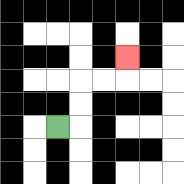{'start': '[2, 5]', 'end': '[5, 2]', 'path_directions': 'R,U,U,R,R,U', 'path_coordinates': '[[2, 5], [3, 5], [3, 4], [3, 3], [4, 3], [5, 3], [5, 2]]'}